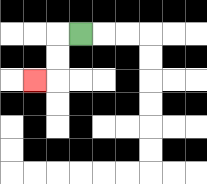{'start': '[3, 1]', 'end': '[1, 3]', 'path_directions': 'L,D,D,L', 'path_coordinates': '[[3, 1], [2, 1], [2, 2], [2, 3], [1, 3]]'}